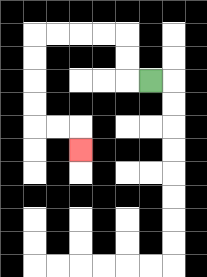{'start': '[6, 3]', 'end': '[3, 6]', 'path_directions': 'L,U,U,L,L,L,L,D,D,D,D,R,R,D', 'path_coordinates': '[[6, 3], [5, 3], [5, 2], [5, 1], [4, 1], [3, 1], [2, 1], [1, 1], [1, 2], [1, 3], [1, 4], [1, 5], [2, 5], [3, 5], [3, 6]]'}